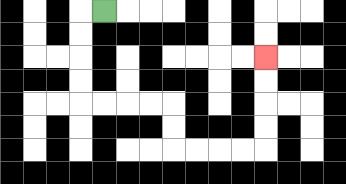{'start': '[4, 0]', 'end': '[11, 2]', 'path_directions': 'L,D,D,D,D,R,R,R,R,D,D,R,R,R,R,U,U,U,U', 'path_coordinates': '[[4, 0], [3, 0], [3, 1], [3, 2], [3, 3], [3, 4], [4, 4], [5, 4], [6, 4], [7, 4], [7, 5], [7, 6], [8, 6], [9, 6], [10, 6], [11, 6], [11, 5], [11, 4], [11, 3], [11, 2]]'}